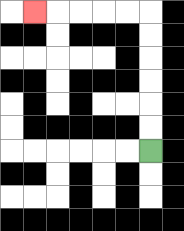{'start': '[6, 6]', 'end': '[1, 0]', 'path_directions': 'U,U,U,U,U,U,L,L,L,L,L', 'path_coordinates': '[[6, 6], [6, 5], [6, 4], [6, 3], [6, 2], [6, 1], [6, 0], [5, 0], [4, 0], [3, 0], [2, 0], [1, 0]]'}